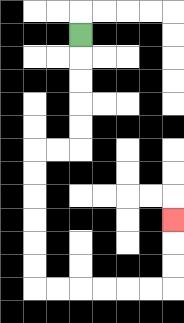{'start': '[3, 1]', 'end': '[7, 9]', 'path_directions': 'D,D,D,D,D,L,L,D,D,D,D,D,D,R,R,R,R,R,R,U,U,U', 'path_coordinates': '[[3, 1], [3, 2], [3, 3], [3, 4], [3, 5], [3, 6], [2, 6], [1, 6], [1, 7], [1, 8], [1, 9], [1, 10], [1, 11], [1, 12], [2, 12], [3, 12], [4, 12], [5, 12], [6, 12], [7, 12], [7, 11], [7, 10], [7, 9]]'}